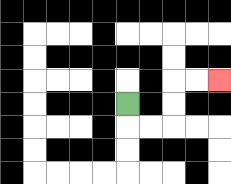{'start': '[5, 4]', 'end': '[9, 3]', 'path_directions': 'D,R,R,U,U,R,R', 'path_coordinates': '[[5, 4], [5, 5], [6, 5], [7, 5], [7, 4], [7, 3], [8, 3], [9, 3]]'}